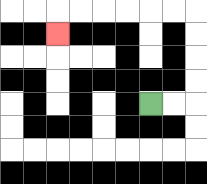{'start': '[6, 4]', 'end': '[2, 1]', 'path_directions': 'R,R,U,U,U,U,L,L,L,L,L,L,D', 'path_coordinates': '[[6, 4], [7, 4], [8, 4], [8, 3], [8, 2], [8, 1], [8, 0], [7, 0], [6, 0], [5, 0], [4, 0], [3, 0], [2, 0], [2, 1]]'}